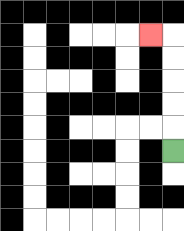{'start': '[7, 6]', 'end': '[6, 1]', 'path_directions': 'U,U,U,U,U,L', 'path_coordinates': '[[7, 6], [7, 5], [7, 4], [7, 3], [7, 2], [7, 1], [6, 1]]'}